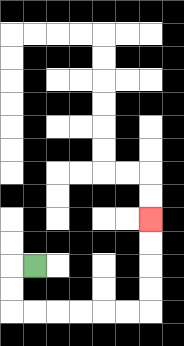{'start': '[1, 11]', 'end': '[6, 9]', 'path_directions': 'L,D,D,R,R,R,R,R,R,U,U,U,U', 'path_coordinates': '[[1, 11], [0, 11], [0, 12], [0, 13], [1, 13], [2, 13], [3, 13], [4, 13], [5, 13], [6, 13], [6, 12], [6, 11], [6, 10], [6, 9]]'}